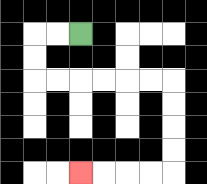{'start': '[3, 1]', 'end': '[3, 7]', 'path_directions': 'L,L,D,D,R,R,R,R,R,R,D,D,D,D,L,L,L,L', 'path_coordinates': '[[3, 1], [2, 1], [1, 1], [1, 2], [1, 3], [2, 3], [3, 3], [4, 3], [5, 3], [6, 3], [7, 3], [7, 4], [7, 5], [7, 6], [7, 7], [6, 7], [5, 7], [4, 7], [3, 7]]'}